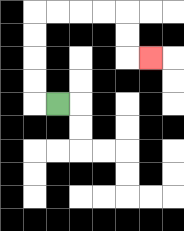{'start': '[2, 4]', 'end': '[6, 2]', 'path_directions': 'L,U,U,U,U,R,R,R,R,D,D,R', 'path_coordinates': '[[2, 4], [1, 4], [1, 3], [1, 2], [1, 1], [1, 0], [2, 0], [3, 0], [4, 0], [5, 0], [5, 1], [5, 2], [6, 2]]'}